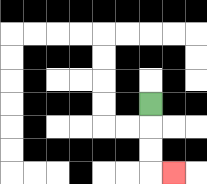{'start': '[6, 4]', 'end': '[7, 7]', 'path_directions': 'D,D,D,R', 'path_coordinates': '[[6, 4], [6, 5], [6, 6], [6, 7], [7, 7]]'}